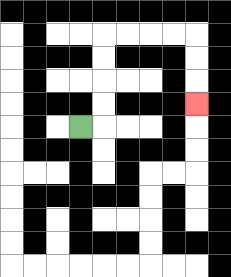{'start': '[3, 5]', 'end': '[8, 4]', 'path_directions': 'R,U,U,U,U,R,R,R,R,D,D,D', 'path_coordinates': '[[3, 5], [4, 5], [4, 4], [4, 3], [4, 2], [4, 1], [5, 1], [6, 1], [7, 1], [8, 1], [8, 2], [8, 3], [8, 4]]'}